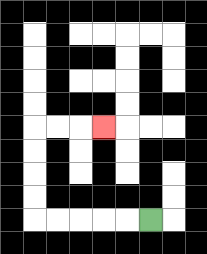{'start': '[6, 9]', 'end': '[4, 5]', 'path_directions': 'L,L,L,L,L,U,U,U,U,R,R,R', 'path_coordinates': '[[6, 9], [5, 9], [4, 9], [3, 9], [2, 9], [1, 9], [1, 8], [1, 7], [1, 6], [1, 5], [2, 5], [3, 5], [4, 5]]'}